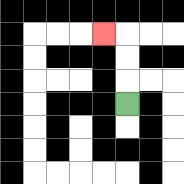{'start': '[5, 4]', 'end': '[4, 1]', 'path_directions': 'U,U,U,L', 'path_coordinates': '[[5, 4], [5, 3], [5, 2], [5, 1], [4, 1]]'}